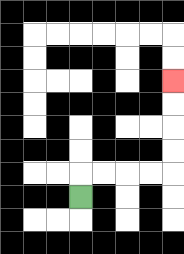{'start': '[3, 8]', 'end': '[7, 3]', 'path_directions': 'U,R,R,R,R,U,U,U,U', 'path_coordinates': '[[3, 8], [3, 7], [4, 7], [5, 7], [6, 7], [7, 7], [7, 6], [7, 5], [7, 4], [7, 3]]'}